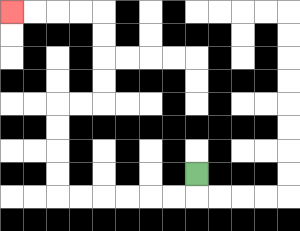{'start': '[8, 7]', 'end': '[0, 0]', 'path_directions': 'D,L,L,L,L,L,L,U,U,U,U,R,R,U,U,U,U,L,L,L,L', 'path_coordinates': '[[8, 7], [8, 8], [7, 8], [6, 8], [5, 8], [4, 8], [3, 8], [2, 8], [2, 7], [2, 6], [2, 5], [2, 4], [3, 4], [4, 4], [4, 3], [4, 2], [4, 1], [4, 0], [3, 0], [2, 0], [1, 0], [0, 0]]'}